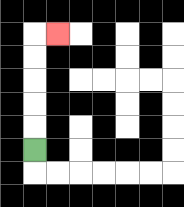{'start': '[1, 6]', 'end': '[2, 1]', 'path_directions': 'U,U,U,U,U,R', 'path_coordinates': '[[1, 6], [1, 5], [1, 4], [1, 3], [1, 2], [1, 1], [2, 1]]'}